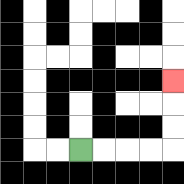{'start': '[3, 6]', 'end': '[7, 3]', 'path_directions': 'R,R,R,R,U,U,U', 'path_coordinates': '[[3, 6], [4, 6], [5, 6], [6, 6], [7, 6], [7, 5], [7, 4], [7, 3]]'}